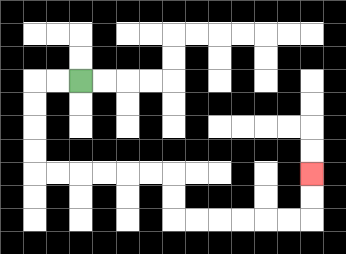{'start': '[3, 3]', 'end': '[13, 7]', 'path_directions': 'L,L,D,D,D,D,R,R,R,R,R,R,D,D,R,R,R,R,R,R,U,U', 'path_coordinates': '[[3, 3], [2, 3], [1, 3], [1, 4], [1, 5], [1, 6], [1, 7], [2, 7], [3, 7], [4, 7], [5, 7], [6, 7], [7, 7], [7, 8], [7, 9], [8, 9], [9, 9], [10, 9], [11, 9], [12, 9], [13, 9], [13, 8], [13, 7]]'}